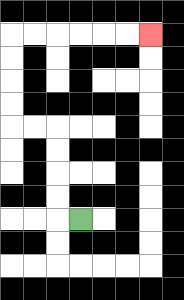{'start': '[3, 9]', 'end': '[6, 1]', 'path_directions': 'L,U,U,U,U,L,L,U,U,U,U,R,R,R,R,R,R', 'path_coordinates': '[[3, 9], [2, 9], [2, 8], [2, 7], [2, 6], [2, 5], [1, 5], [0, 5], [0, 4], [0, 3], [0, 2], [0, 1], [1, 1], [2, 1], [3, 1], [4, 1], [5, 1], [6, 1]]'}